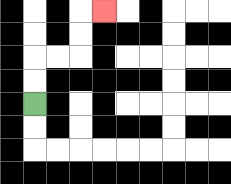{'start': '[1, 4]', 'end': '[4, 0]', 'path_directions': 'U,U,R,R,U,U,R', 'path_coordinates': '[[1, 4], [1, 3], [1, 2], [2, 2], [3, 2], [3, 1], [3, 0], [4, 0]]'}